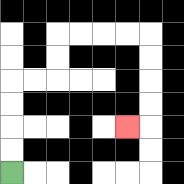{'start': '[0, 7]', 'end': '[5, 5]', 'path_directions': 'U,U,U,U,R,R,U,U,R,R,R,R,D,D,D,D,L', 'path_coordinates': '[[0, 7], [0, 6], [0, 5], [0, 4], [0, 3], [1, 3], [2, 3], [2, 2], [2, 1], [3, 1], [4, 1], [5, 1], [6, 1], [6, 2], [6, 3], [6, 4], [6, 5], [5, 5]]'}